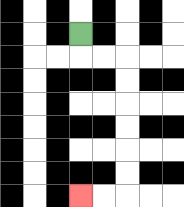{'start': '[3, 1]', 'end': '[3, 8]', 'path_directions': 'D,R,R,D,D,D,D,D,D,L,L', 'path_coordinates': '[[3, 1], [3, 2], [4, 2], [5, 2], [5, 3], [5, 4], [5, 5], [5, 6], [5, 7], [5, 8], [4, 8], [3, 8]]'}